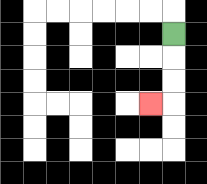{'start': '[7, 1]', 'end': '[6, 4]', 'path_directions': 'D,D,D,L', 'path_coordinates': '[[7, 1], [7, 2], [7, 3], [7, 4], [6, 4]]'}